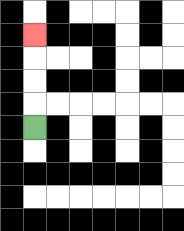{'start': '[1, 5]', 'end': '[1, 1]', 'path_directions': 'U,U,U,U', 'path_coordinates': '[[1, 5], [1, 4], [1, 3], [1, 2], [1, 1]]'}